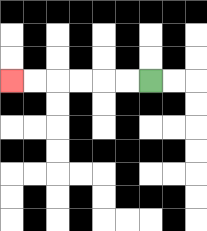{'start': '[6, 3]', 'end': '[0, 3]', 'path_directions': 'L,L,L,L,L,L', 'path_coordinates': '[[6, 3], [5, 3], [4, 3], [3, 3], [2, 3], [1, 3], [0, 3]]'}